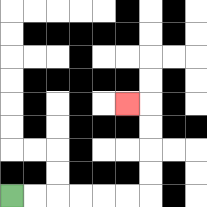{'start': '[0, 8]', 'end': '[5, 4]', 'path_directions': 'R,R,R,R,R,R,U,U,U,U,L', 'path_coordinates': '[[0, 8], [1, 8], [2, 8], [3, 8], [4, 8], [5, 8], [6, 8], [6, 7], [6, 6], [6, 5], [6, 4], [5, 4]]'}